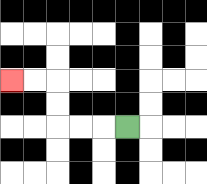{'start': '[5, 5]', 'end': '[0, 3]', 'path_directions': 'L,L,L,U,U,L,L', 'path_coordinates': '[[5, 5], [4, 5], [3, 5], [2, 5], [2, 4], [2, 3], [1, 3], [0, 3]]'}